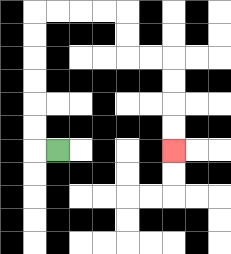{'start': '[2, 6]', 'end': '[7, 6]', 'path_directions': 'L,U,U,U,U,U,U,R,R,R,R,D,D,R,R,D,D,D,D', 'path_coordinates': '[[2, 6], [1, 6], [1, 5], [1, 4], [1, 3], [1, 2], [1, 1], [1, 0], [2, 0], [3, 0], [4, 0], [5, 0], [5, 1], [5, 2], [6, 2], [7, 2], [7, 3], [7, 4], [7, 5], [7, 6]]'}